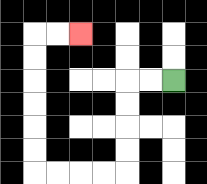{'start': '[7, 3]', 'end': '[3, 1]', 'path_directions': 'L,L,D,D,D,D,L,L,L,L,U,U,U,U,U,U,R,R', 'path_coordinates': '[[7, 3], [6, 3], [5, 3], [5, 4], [5, 5], [5, 6], [5, 7], [4, 7], [3, 7], [2, 7], [1, 7], [1, 6], [1, 5], [1, 4], [1, 3], [1, 2], [1, 1], [2, 1], [3, 1]]'}